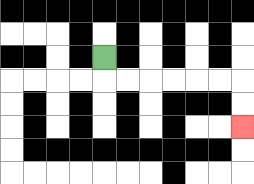{'start': '[4, 2]', 'end': '[10, 5]', 'path_directions': 'D,R,R,R,R,R,R,D,D', 'path_coordinates': '[[4, 2], [4, 3], [5, 3], [6, 3], [7, 3], [8, 3], [9, 3], [10, 3], [10, 4], [10, 5]]'}